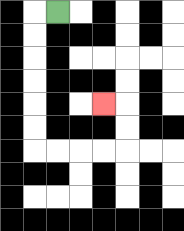{'start': '[2, 0]', 'end': '[4, 4]', 'path_directions': 'L,D,D,D,D,D,D,R,R,R,R,U,U,L', 'path_coordinates': '[[2, 0], [1, 0], [1, 1], [1, 2], [1, 3], [1, 4], [1, 5], [1, 6], [2, 6], [3, 6], [4, 6], [5, 6], [5, 5], [5, 4], [4, 4]]'}